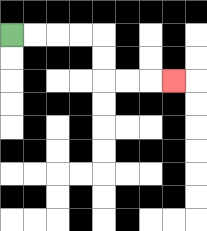{'start': '[0, 1]', 'end': '[7, 3]', 'path_directions': 'R,R,R,R,D,D,R,R,R', 'path_coordinates': '[[0, 1], [1, 1], [2, 1], [3, 1], [4, 1], [4, 2], [4, 3], [5, 3], [6, 3], [7, 3]]'}